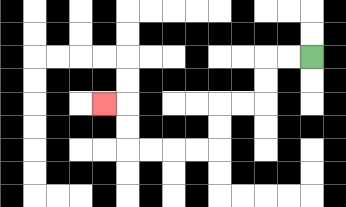{'start': '[13, 2]', 'end': '[4, 4]', 'path_directions': 'L,L,D,D,L,L,D,D,L,L,L,L,U,U,L', 'path_coordinates': '[[13, 2], [12, 2], [11, 2], [11, 3], [11, 4], [10, 4], [9, 4], [9, 5], [9, 6], [8, 6], [7, 6], [6, 6], [5, 6], [5, 5], [5, 4], [4, 4]]'}